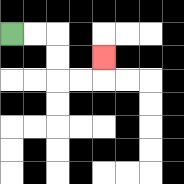{'start': '[0, 1]', 'end': '[4, 2]', 'path_directions': 'R,R,D,D,R,R,U', 'path_coordinates': '[[0, 1], [1, 1], [2, 1], [2, 2], [2, 3], [3, 3], [4, 3], [4, 2]]'}